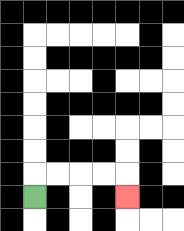{'start': '[1, 8]', 'end': '[5, 8]', 'path_directions': 'U,R,R,R,R,D', 'path_coordinates': '[[1, 8], [1, 7], [2, 7], [3, 7], [4, 7], [5, 7], [5, 8]]'}